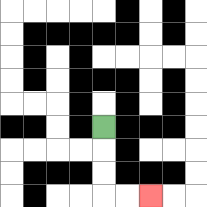{'start': '[4, 5]', 'end': '[6, 8]', 'path_directions': 'D,D,D,R,R', 'path_coordinates': '[[4, 5], [4, 6], [4, 7], [4, 8], [5, 8], [6, 8]]'}